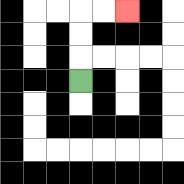{'start': '[3, 3]', 'end': '[5, 0]', 'path_directions': 'U,U,U,R,R', 'path_coordinates': '[[3, 3], [3, 2], [3, 1], [3, 0], [4, 0], [5, 0]]'}